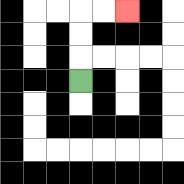{'start': '[3, 3]', 'end': '[5, 0]', 'path_directions': 'U,U,U,R,R', 'path_coordinates': '[[3, 3], [3, 2], [3, 1], [3, 0], [4, 0], [5, 0]]'}